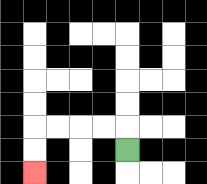{'start': '[5, 6]', 'end': '[1, 7]', 'path_directions': 'U,L,L,L,L,D,D', 'path_coordinates': '[[5, 6], [5, 5], [4, 5], [3, 5], [2, 5], [1, 5], [1, 6], [1, 7]]'}